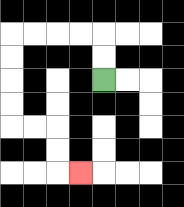{'start': '[4, 3]', 'end': '[3, 7]', 'path_directions': 'U,U,L,L,L,L,D,D,D,D,R,R,D,D,R', 'path_coordinates': '[[4, 3], [4, 2], [4, 1], [3, 1], [2, 1], [1, 1], [0, 1], [0, 2], [0, 3], [0, 4], [0, 5], [1, 5], [2, 5], [2, 6], [2, 7], [3, 7]]'}